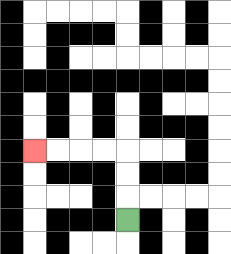{'start': '[5, 9]', 'end': '[1, 6]', 'path_directions': 'U,U,U,L,L,L,L', 'path_coordinates': '[[5, 9], [5, 8], [5, 7], [5, 6], [4, 6], [3, 6], [2, 6], [1, 6]]'}